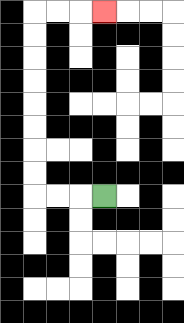{'start': '[4, 8]', 'end': '[4, 0]', 'path_directions': 'L,L,L,U,U,U,U,U,U,U,U,R,R,R', 'path_coordinates': '[[4, 8], [3, 8], [2, 8], [1, 8], [1, 7], [1, 6], [1, 5], [1, 4], [1, 3], [1, 2], [1, 1], [1, 0], [2, 0], [3, 0], [4, 0]]'}